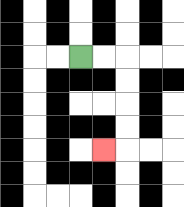{'start': '[3, 2]', 'end': '[4, 6]', 'path_directions': 'R,R,D,D,D,D,L', 'path_coordinates': '[[3, 2], [4, 2], [5, 2], [5, 3], [5, 4], [5, 5], [5, 6], [4, 6]]'}